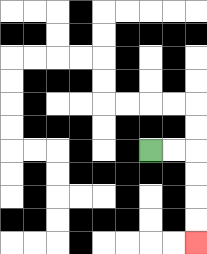{'start': '[6, 6]', 'end': '[8, 10]', 'path_directions': 'R,R,D,D,D,D', 'path_coordinates': '[[6, 6], [7, 6], [8, 6], [8, 7], [8, 8], [8, 9], [8, 10]]'}